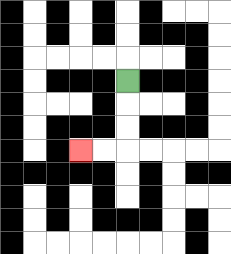{'start': '[5, 3]', 'end': '[3, 6]', 'path_directions': 'D,D,D,L,L', 'path_coordinates': '[[5, 3], [5, 4], [5, 5], [5, 6], [4, 6], [3, 6]]'}